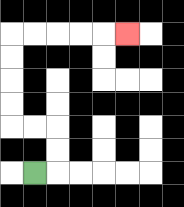{'start': '[1, 7]', 'end': '[5, 1]', 'path_directions': 'R,U,U,L,L,U,U,U,U,R,R,R,R,R', 'path_coordinates': '[[1, 7], [2, 7], [2, 6], [2, 5], [1, 5], [0, 5], [0, 4], [0, 3], [0, 2], [0, 1], [1, 1], [2, 1], [3, 1], [4, 1], [5, 1]]'}